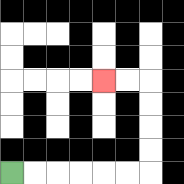{'start': '[0, 7]', 'end': '[4, 3]', 'path_directions': 'R,R,R,R,R,R,U,U,U,U,L,L', 'path_coordinates': '[[0, 7], [1, 7], [2, 7], [3, 7], [4, 7], [5, 7], [6, 7], [6, 6], [6, 5], [6, 4], [6, 3], [5, 3], [4, 3]]'}